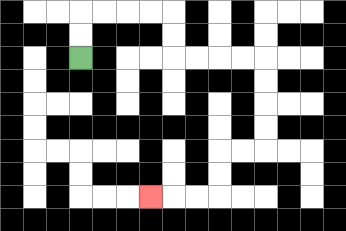{'start': '[3, 2]', 'end': '[6, 8]', 'path_directions': 'U,U,R,R,R,R,D,D,R,R,R,R,D,D,D,D,L,L,D,D,L,L,L', 'path_coordinates': '[[3, 2], [3, 1], [3, 0], [4, 0], [5, 0], [6, 0], [7, 0], [7, 1], [7, 2], [8, 2], [9, 2], [10, 2], [11, 2], [11, 3], [11, 4], [11, 5], [11, 6], [10, 6], [9, 6], [9, 7], [9, 8], [8, 8], [7, 8], [6, 8]]'}